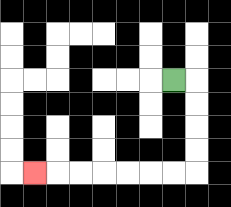{'start': '[7, 3]', 'end': '[1, 7]', 'path_directions': 'R,D,D,D,D,L,L,L,L,L,L,L', 'path_coordinates': '[[7, 3], [8, 3], [8, 4], [8, 5], [8, 6], [8, 7], [7, 7], [6, 7], [5, 7], [4, 7], [3, 7], [2, 7], [1, 7]]'}